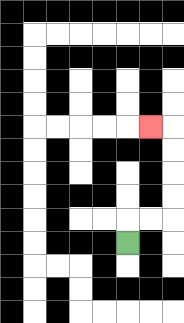{'start': '[5, 10]', 'end': '[6, 5]', 'path_directions': 'U,R,R,U,U,U,U,L', 'path_coordinates': '[[5, 10], [5, 9], [6, 9], [7, 9], [7, 8], [7, 7], [7, 6], [7, 5], [6, 5]]'}